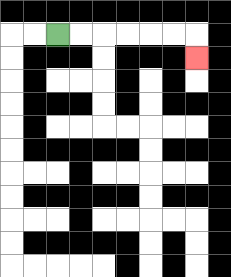{'start': '[2, 1]', 'end': '[8, 2]', 'path_directions': 'R,R,R,R,R,R,D', 'path_coordinates': '[[2, 1], [3, 1], [4, 1], [5, 1], [6, 1], [7, 1], [8, 1], [8, 2]]'}